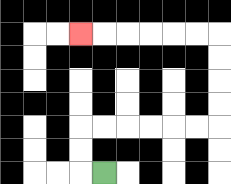{'start': '[4, 7]', 'end': '[3, 1]', 'path_directions': 'L,U,U,R,R,R,R,R,R,U,U,U,U,L,L,L,L,L,L', 'path_coordinates': '[[4, 7], [3, 7], [3, 6], [3, 5], [4, 5], [5, 5], [6, 5], [7, 5], [8, 5], [9, 5], [9, 4], [9, 3], [9, 2], [9, 1], [8, 1], [7, 1], [6, 1], [5, 1], [4, 1], [3, 1]]'}